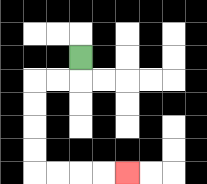{'start': '[3, 2]', 'end': '[5, 7]', 'path_directions': 'D,L,L,D,D,D,D,R,R,R,R', 'path_coordinates': '[[3, 2], [3, 3], [2, 3], [1, 3], [1, 4], [1, 5], [1, 6], [1, 7], [2, 7], [3, 7], [4, 7], [5, 7]]'}